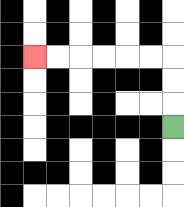{'start': '[7, 5]', 'end': '[1, 2]', 'path_directions': 'U,U,U,L,L,L,L,L,L', 'path_coordinates': '[[7, 5], [7, 4], [7, 3], [7, 2], [6, 2], [5, 2], [4, 2], [3, 2], [2, 2], [1, 2]]'}